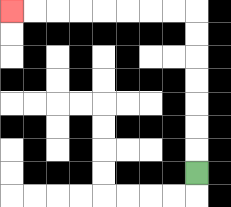{'start': '[8, 7]', 'end': '[0, 0]', 'path_directions': 'U,U,U,U,U,U,U,L,L,L,L,L,L,L,L', 'path_coordinates': '[[8, 7], [8, 6], [8, 5], [8, 4], [8, 3], [8, 2], [8, 1], [8, 0], [7, 0], [6, 0], [5, 0], [4, 0], [3, 0], [2, 0], [1, 0], [0, 0]]'}